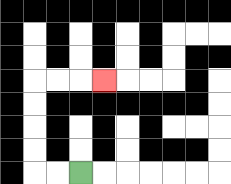{'start': '[3, 7]', 'end': '[4, 3]', 'path_directions': 'L,L,U,U,U,U,R,R,R', 'path_coordinates': '[[3, 7], [2, 7], [1, 7], [1, 6], [1, 5], [1, 4], [1, 3], [2, 3], [3, 3], [4, 3]]'}